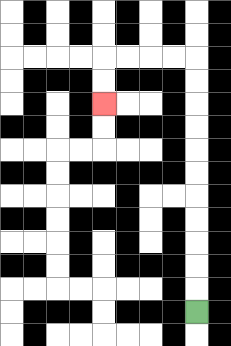{'start': '[8, 13]', 'end': '[4, 4]', 'path_directions': 'U,U,U,U,U,U,U,U,U,U,U,L,L,L,L,D,D', 'path_coordinates': '[[8, 13], [8, 12], [8, 11], [8, 10], [8, 9], [8, 8], [8, 7], [8, 6], [8, 5], [8, 4], [8, 3], [8, 2], [7, 2], [6, 2], [5, 2], [4, 2], [4, 3], [4, 4]]'}